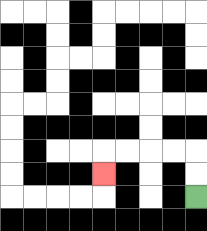{'start': '[8, 8]', 'end': '[4, 7]', 'path_directions': 'U,U,L,L,L,L,D', 'path_coordinates': '[[8, 8], [8, 7], [8, 6], [7, 6], [6, 6], [5, 6], [4, 6], [4, 7]]'}